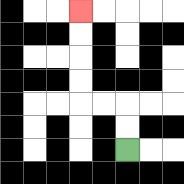{'start': '[5, 6]', 'end': '[3, 0]', 'path_directions': 'U,U,L,L,U,U,U,U', 'path_coordinates': '[[5, 6], [5, 5], [5, 4], [4, 4], [3, 4], [3, 3], [3, 2], [3, 1], [3, 0]]'}